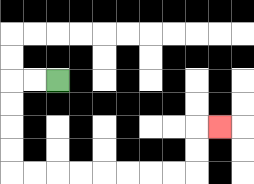{'start': '[2, 3]', 'end': '[9, 5]', 'path_directions': 'L,L,D,D,D,D,R,R,R,R,R,R,R,R,U,U,R', 'path_coordinates': '[[2, 3], [1, 3], [0, 3], [0, 4], [0, 5], [0, 6], [0, 7], [1, 7], [2, 7], [3, 7], [4, 7], [5, 7], [6, 7], [7, 7], [8, 7], [8, 6], [8, 5], [9, 5]]'}